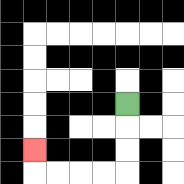{'start': '[5, 4]', 'end': '[1, 6]', 'path_directions': 'D,D,D,L,L,L,L,U', 'path_coordinates': '[[5, 4], [5, 5], [5, 6], [5, 7], [4, 7], [3, 7], [2, 7], [1, 7], [1, 6]]'}